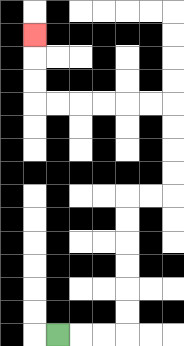{'start': '[2, 14]', 'end': '[1, 1]', 'path_directions': 'R,R,R,U,U,U,U,U,U,R,R,U,U,U,U,L,L,L,L,L,L,U,U,U', 'path_coordinates': '[[2, 14], [3, 14], [4, 14], [5, 14], [5, 13], [5, 12], [5, 11], [5, 10], [5, 9], [5, 8], [6, 8], [7, 8], [7, 7], [7, 6], [7, 5], [7, 4], [6, 4], [5, 4], [4, 4], [3, 4], [2, 4], [1, 4], [1, 3], [1, 2], [1, 1]]'}